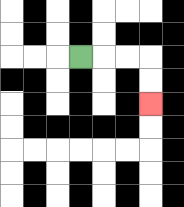{'start': '[3, 2]', 'end': '[6, 4]', 'path_directions': 'R,R,R,D,D', 'path_coordinates': '[[3, 2], [4, 2], [5, 2], [6, 2], [6, 3], [6, 4]]'}